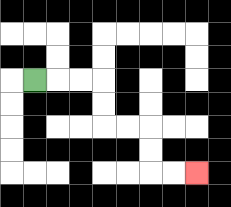{'start': '[1, 3]', 'end': '[8, 7]', 'path_directions': 'R,R,R,D,D,R,R,D,D,R,R', 'path_coordinates': '[[1, 3], [2, 3], [3, 3], [4, 3], [4, 4], [4, 5], [5, 5], [6, 5], [6, 6], [6, 7], [7, 7], [8, 7]]'}